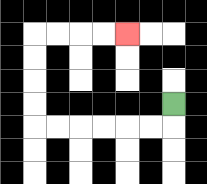{'start': '[7, 4]', 'end': '[5, 1]', 'path_directions': 'D,L,L,L,L,L,L,U,U,U,U,R,R,R,R', 'path_coordinates': '[[7, 4], [7, 5], [6, 5], [5, 5], [4, 5], [3, 5], [2, 5], [1, 5], [1, 4], [1, 3], [1, 2], [1, 1], [2, 1], [3, 1], [4, 1], [5, 1]]'}